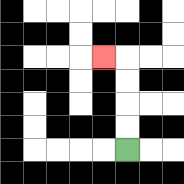{'start': '[5, 6]', 'end': '[4, 2]', 'path_directions': 'U,U,U,U,L', 'path_coordinates': '[[5, 6], [5, 5], [5, 4], [5, 3], [5, 2], [4, 2]]'}